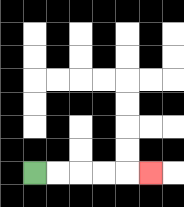{'start': '[1, 7]', 'end': '[6, 7]', 'path_directions': 'R,R,R,R,R', 'path_coordinates': '[[1, 7], [2, 7], [3, 7], [4, 7], [5, 7], [6, 7]]'}